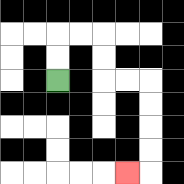{'start': '[2, 3]', 'end': '[5, 7]', 'path_directions': 'U,U,R,R,D,D,R,R,D,D,D,D,L', 'path_coordinates': '[[2, 3], [2, 2], [2, 1], [3, 1], [4, 1], [4, 2], [4, 3], [5, 3], [6, 3], [6, 4], [6, 5], [6, 6], [6, 7], [5, 7]]'}